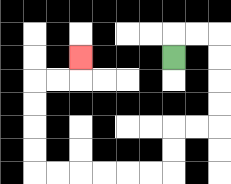{'start': '[7, 2]', 'end': '[3, 2]', 'path_directions': 'U,R,R,D,D,D,D,L,L,D,D,L,L,L,L,L,L,U,U,U,U,R,R,U', 'path_coordinates': '[[7, 2], [7, 1], [8, 1], [9, 1], [9, 2], [9, 3], [9, 4], [9, 5], [8, 5], [7, 5], [7, 6], [7, 7], [6, 7], [5, 7], [4, 7], [3, 7], [2, 7], [1, 7], [1, 6], [1, 5], [1, 4], [1, 3], [2, 3], [3, 3], [3, 2]]'}